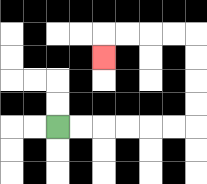{'start': '[2, 5]', 'end': '[4, 2]', 'path_directions': 'R,R,R,R,R,R,U,U,U,U,L,L,L,L,D', 'path_coordinates': '[[2, 5], [3, 5], [4, 5], [5, 5], [6, 5], [7, 5], [8, 5], [8, 4], [8, 3], [8, 2], [8, 1], [7, 1], [6, 1], [5, 1], [4, 1], [4, 2]]'}